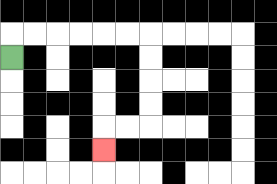{'start': '[0, 2]', 'end': '[4, 6]', 'path_directions': 'U,R,R,R,R,R,R,D,D,D,D,L,L,D', 'path_coordinates': '[[0, 2], [0, 1], [1, 1], [2, 1], [3, 1], [4, 1], [5, 1], [6, 1], [6, 2], [6, 3], [6, 4], [6, 5], [5, 5], [4, 5], [4, 6]]'}